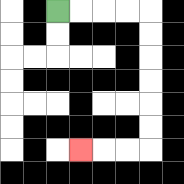{'start': '[2, 0]', 'end': '[3, 6]', 'path_directions': 'R,R,R,R,D,D,D,D,D,D,L,L,L', 'path_coordinates': '[[2, 0], [3, 0], [4, 0], [5, 0], [6, 0], [6, 1], [6, 2], [6, 3], [6, 4], [6, 5], [6, 6], [5, 6], [4, 6], [3, 6]]'}